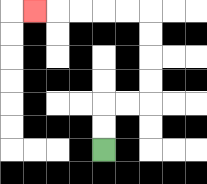{'start': '[4, 6]', 'end': '[1, 0]', 'path_directions': 'U,U,R,R,U,U,U,U,L,L,L,L,L', 'path_coordinates': '[[4, 6], [4, 5], [4, 4], [5, 4], [6, 4], [6, 3], [6, 2], [6, 1], [6, 0], [5, 0], [4, 0], [3, 0], [2, 0], [1, 0]]'}